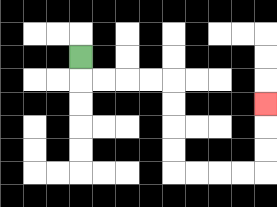{'start': '[3, 2]', 'end': '[11, 4]', 'path_directions': 'D,R,R,R,R,D,D,D,D,R,R,R,R,U,U,U', 'path_coordinates': '[[3, 2], [3, 3], [4, 3], [5, 3], [6, 3], [7, 3], [7, 4], [7, 5], [7, 6], [7, 7], [8, 7], [9, 7], [10, 7], [11, 7], [11, 6], [11, 5], [11, 4]]'}